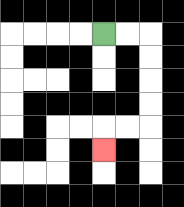{'start': '[4, 1]', 'end': '[4, 6]', 'path_directions': 'R,R,D,D,D,D,L,L,D', 'path_coordinates': '[[4, 1], [5, 1], [6, 1], [6, 2], [6, 3], [6, 4], [6, 5], [5, 5], [4, 5], [4, 6]]'}